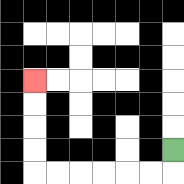{'start': '[7, 6]', 'end': '[1, 3]', 'path_directions': 'D,L,L,L,L,L,L,U,U,U,U', 'path_coordinates': '[[7, 6], [7, 7], [6, 7], [5, 7], [4, 7], [3, 7], [2, 7], [1, 7], [1, 6], [1, 5], [1, 4], [1, 3]]'}